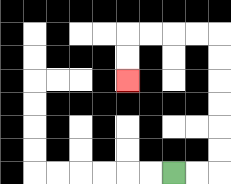{'start': '[7, 7]', 'end': '[5, 3]', 'path_directions': 'R,R,U,U,U,U,U,U,L,L,L,L,D,D', 'path_coordinates': '[[7, 7], [8, 7], [9, 7], [9, 6], [9, 5], [9, 4], [9, 3], [9, 2], [9, 1], [8, 1], [7, 1], [6, 1], [5, 1], [5, 2], [5, 3]]'}